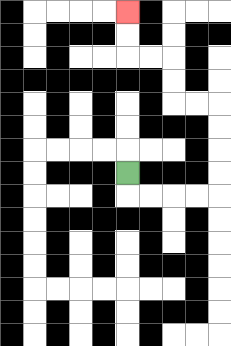{'start': '[5, 7]', 'end': '[5, 0]', 'path_directions': 'D,R,R,R,R,U,U,U,U,L,L,U,U,L,L,U,U', 'path_coordinates': '[[5, 7], [5, 8], [6, 8], [7, 8], [8, 8], [9, 8], [9, 7], [9, 6], [9, 5], [9, 4], [8, 4], [7, 4], [7, 3], [7, 2], [6, 2], [5, 2], [5, 1], [5, 0]]'}